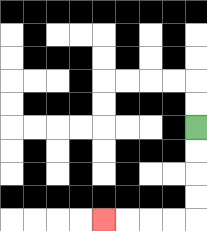{'start': '[8, 5]', 'end': '[4, 9]', 'path_directions': 'D,D,D,D,L,L,L,L', 'path_coordinates': '[[8, 5], [8, 6], [8, 7], [8, 8], [8, 9], [7, 9], [6, 9], [5, 9], [4, 9]]'}